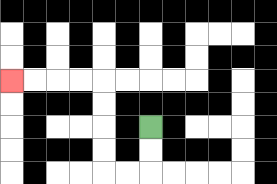{'start': '[6, 5]', 'end': '[0, 3]', 'path_directions': 'D,D,L,L,U,U,U,U,L,L,L,L', 'path_coordinates': '[[6, 5], [6, 6], [6, 7], [5, 7], [4, 7], [4, 6], [4, 5], [4, 4], [4, 3], [3, 3], [2, 3], [1, 3], [0, 3]]'}